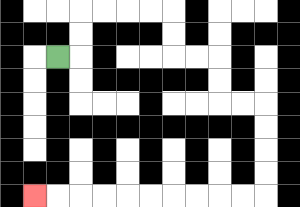{'start': '[2, 2]', 'end': '[1, 8]', 'path_directions': 'R,U,U,R,R,R,R,D,D,R,R,D,D,R,R,D,D,D,D,L,L,L,L,L,L,L,L,L,L', 'path_coordinates': '[[2, 2], [3, 2], [3, 1], [3, 0], [4, 0], [5, 0], [6, 0], [7, 0], [7, 1], [7, 2], [8, 2], [9, 2], [9, 3], [9, 4], [10, 4], [11, 4], [11, 5], [11, 6], [11, 7], [11, 8], [10, 8], [9, 8], [8, 8], [7, 8], [6, 8], [5, 8], [4, 8], [3, 8], [2, 8], [1, 8]]'}